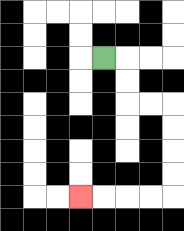{'start': '[4, 2]', 'end': '[3, 8]', 'path_directions': 'R,D,D,R,R,D,D,D,D,L,L,L,L', 'path_coordinates': '[[4, 2], [5, 2], [5, 3], [5, 4], [6, 4], [7, 4], [7, 5], [7, 6], [7, 7], [7, 8], [6, 8], [5, 8], [4, 8], [3, 8]]'}